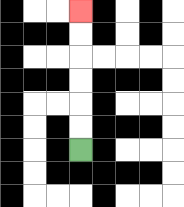{'start': '[3, 6]', 'end': '[3, 0]', 'path_directions': 'U,U,U,U,U,U', 'path_coordinates': '[[3, 6], [3, 5], [3, 4], [3, 3], [3, 2], [3, 1], [3, 0]]'}